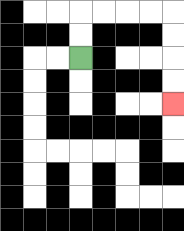{'start': '[3, 2]', 'end': '[7, 4]', 'path_directions': 'U,U,R,R,R,R,D,D,D,D', 'path_coordinates': '[[3, 2], [3, 1], [3, 0], [4, 0], [5, 0], [6, 0], [7, 0], [7, 1], [7, 2], [7, 3], [7, 4]]'}